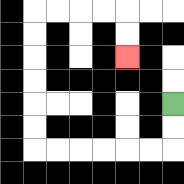{'start': '[7, 4]', 'end': '[5, 2]', 'path_directions': 'D,D,L,L,L,L,L,L,U,U,U,U,U,U,R,R,R,R,D,D', 'path_coordinates': '[[7, 4], [7, 5], [7, 6], [6, 6], [5, 6], [4, 6], [3, 6], [2, 6], [1, 6], [1, 5], [1, 4], [1, 3], [1, 2], [1, 1], [1, 0], [2, 0], [3, 0], [4, 0], [5, 0], [5, 1], [5, 2]]'}